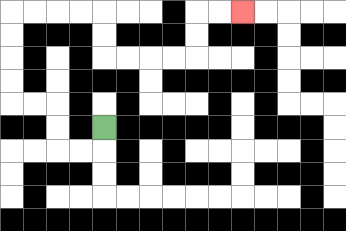{'start': '[4, 5]', 'end': '[10, 0]', 'path_directions': 'D,L,L,U,U,L,L,U,U,U,U,R,R,R,R,D,D,R,R,R,R,U,U,R,R', 'path_coordinates': '[[4, 5], [4, 6], [3, 6], [2, 6], [2, 5], [2, 4], [1, 4], [0, 4], [0, 3], [0, 2], [0, 1], [0, 0], [1, 0], [2, 0], [3, 0], [4, 0], [4, 1], [4, 2], [5, 2], [6, 2], [7, 2], [8, 2], [8, 1], [8, 0], [9, 0], [10, 0]]'}